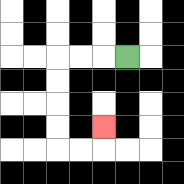{'start': '[5, 2]', 'end': '[4, 5]', 'path_directions': 'L,L,L,D,D,D,D,R,R,U', 'path_coordinates': '[[5, 2], [4, 2], [3, 2], [2, 2], [2, 3], [2, 4], [2, 5], [2, 6], [3, 6], [4, 6], [4, 5]]'}